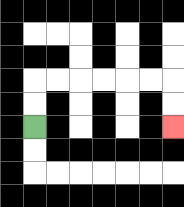{'start': '[1, 5]', 'end': '[7, 5]', 'path_directions': 'U,U,R,R,R,R,R,R,D,D', 'path_coordinates': '[[1, 5], [1, 4], [1, 3], [2, 3], [3, 3], [4, 3], [5, 3], [6, 3], [7, 3], [7, 4], [7, 5]]'}